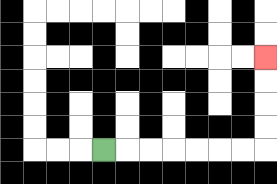{'start': '[4, 6]', 'end': '[11, 2]', 'path_directions': 'R,R,R,R,R,R,R,U,U,U,U', 'path_coordinates': '[[4, 6], [5, 6], [6, 6], [7, 6], [8, 6], [9, 6], [10, 6], [11, 6], [11, 5], [11, 4], [11, 3], [11, 2]]'}